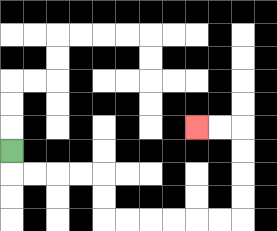{'start': '[0, 6]', 'end': '[8, 5]', 'path_directions': 'D,R,R,R,R,D,D,R,R,R,R,R,R,U,U,U,U,L,L', 'path_coordinates': '[[0, 6], [0, 7], [1, 7], [2, 7], [3, 7], [4, 7], [4, 8], [4, 9], [5, 9], [6, 9], [7, 9], [8, 9], [9, 9], [10, 9], [10, 8], [10, 7], [10, 6], [10, 5], [9, 5], [8, 5]]'}